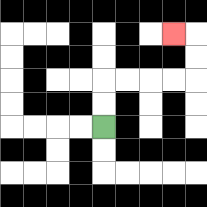{'start': '[4, 5]', 'end': '[7, 1]', 'path_directions': 'U,U,R,R,R,R,U,U,L', 'path_coordinates': '[[4, 5], [4, 4], [4, 3], [5, 3], [6, 3], [7, 3], [8, 3], [8, 2], [8, 1], [7, 1]]'}